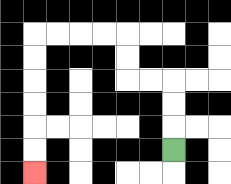{'start': '[7, 6]', 'end': '[1, 7]', 'path_directions': 'U,U,U,L,L,U,U,L,L,L,L,D,D,D,D,D,D', 'path_coordinates': '[[7, 6], [7, 5], [7, 4], [7, 3], [6, 3], [5, 3], [5, 2], [5, 1], [4, 1], [3, 1], [2, 1], [1, 1], [1, 2], [1, 3], [1, 4], [1, 5], [1, 6], [1, 7]]'}